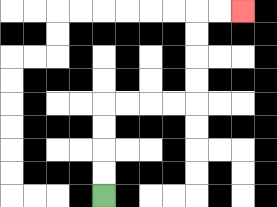{'start': '[4, 8]', 'end': '[10, 0]', 'path_directions': 'U,U,U,U,R,R,R,R,U,U,U,U,R,R', 'path_coordinates': '[[4, 8], [4, 7], [4, 6], [4, 5], [4, 4], [5, 4], [6, 4], [7, 4], [8, 4], [8, 3], [8, 2], [8, 1], [8, 0], [9, 0], [10, 0]]'}